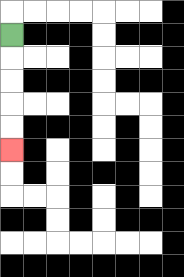{'start': '[0, 1]', 'end': '[0, 6]', 'path_directions': 'D,D,D,D,D', 'path_coordinates': '[[0, 1], [0, 2], [0, 3], [0, 4], [0, 5], [0, 6]]'}